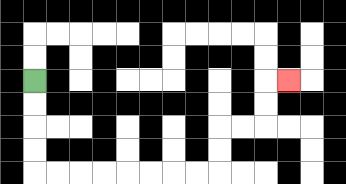{'start': '[1, 3]', 'end': '[12, 3]', 'path_directions': 'D,D,D,D,R,R,R,R,R,R,R,R,U,U,R,R,U,U,R', 'path_coordinates': '[[1, 3], [1, 4], [1, 5], [1, 6], [1, 7], [2, 7], [3, 7], [4, 7], [5, 7], [6, 7], [7, 7], [8, 7], [9, 7], [9, 6], [9, 5], [10, 5], [11, 5], [11, 4], [11, 3], [12, 3]]'}